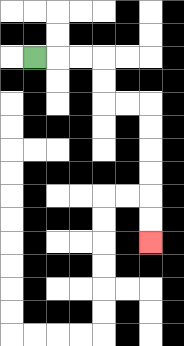{'start': '[1, 2]', 'end': '[6, 10]', 'path_directions': 'R,R,R,D,D,R,R,D,D,D,D,D,D', 'path_coordinates': '[[1, 2], [2, 2], [3, 2], [4, 2], [4, 3], [4, 4], [5, 4], [6, 4], [6, 5], [6, 6], [6, 7], [6, 8], [6, 9], [6, 10]]'}